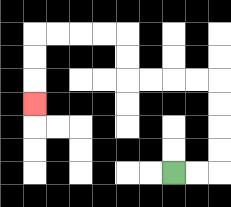{'start': '[7, 7]', 'end': '[1, 4]', 'path_directions': 'R,R,U,U,U,U,L,L,L,L,U,U,L,L,L,L,D,D,D', 'path_coordinates': '[[7, 7], [8, 7], [9, 7], [9, 6], [9, 5], [9, 4], [9, 3], [8, 3], [7, 3], [6, 3], [5, 3], [5, 2], [5, 1], [4, 1], [3, 1], [2, 1], [1, 1], [1, 2], [1, 3], [1, 4]]'}